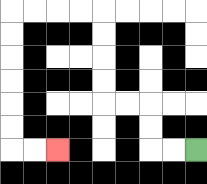{'start': '[8, 6]', 'end': '[2, 6]', 'path_directions': 'L,L,U,U,L,L,U,U,U,U,L,L,L,L,D,D,D,D,D,D,R,R', 'path_coordinates': '[[8, 6], [7, 6], [6, 6], [6, 5], [6, 4], [5, 4], [4, 4], [4, 3], [4, 2], [4, 1], [4, 0], [3, 0], [2, 0], [1, 0], [0, 0], [0, 1], [0, 2], [0, 3], [0, 4], [0, 5], [0, 6], [1, 6], [2, 6]]'}